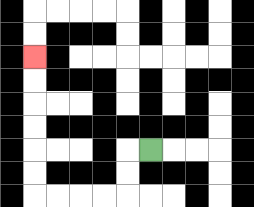{'start': '[6, 6]', 'end': '[1, 2]', 'path_directions': 'L,D,D,L,L,L,L,U,U,U,U,U,U', 'path_coordinates': '[[6, 6], [5, 6], [5, 7], [5, 8], [4, 8], [3, 8], [2, 8], [1, 8], [1, 7], [1, 6], [1, 5], [1, 4], [1, 3], [1, 2]]'}